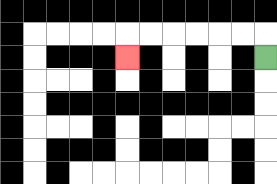{'start': '[11, 2]', 'end': '[5, 2]', 'path_directions': 'U,L,L,L,L,L,L,D', 'path_coordinates': '[[11, 2], [11, 1], [10, 1], [9, 1], [8, 1], [7, 1], [6, 1], [5, 1], [5, 2]]'}